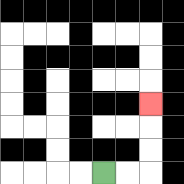{'start': '[4, 7]', 'end': '[6, 4]', 'path_directions': 'R,R,U,U,U', 'path_coordinates': '[[4, 7], [5, 7], [6, 7], [6, 6], [6, 5], [6, 4]]'}